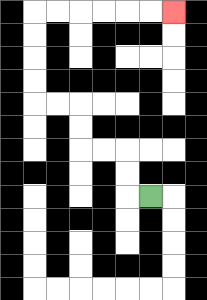{'start': '[6, 8]', 'end': '[7, 0]', 'path_directions': 'L,U,U,L,L,U,U,L,L,U,U,U,U,R,R,R,R,R,R', 'path_coordinates': '[[6, 8], [5, 8], [5, 7], [5, 6], [4, 6], [3, 6], [3, 5], [3, 4], [2, 4], [1, 4], [1, 3], [1, 2], [1, 1], [1, 0], [2, 0], [3, 0], [4, 0], [5, 0], [6, 0], [7, 0]]'}